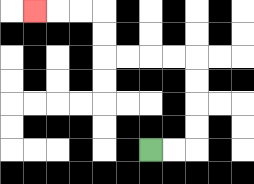{'start': '[6, 6]', 'end': '[1, 0]', 'path_directions': 'R,R,U,U,U,U,L,L,L,L,U,U,L,L,L', 'path_coordinates': '[[6, 6], [7, 6], [8, 6], [8, 5], [8, 4], [8, 3], [8, 2], [7, 2], [6, 2], [5, 2], [4, 2], [4, 1], [4, 0], [3, 0], [2, 0], [1, 0]]'}